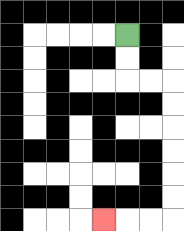{'start': '[5, 1]', 'end': '[4, 9]', 'path_directions': 'D,D,R,R,D,D,D,D,D,D,L,L,L', 'path_coordinates': '[[5, 1], [5, 2], [5, 3], [6, 3], [7, 3], [7, 4], [7, 5], [7, 6], [7, 7], [7, 8], [7, 9], [6, 9], [5, 9], [4, 9]]'}